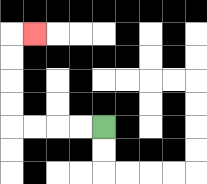{'start': '[4, 5]', 'end': '[1, 1]', 'path_directions': 'L,L,L,L,U,U,U,U,R', 'path_coordinates': '[[4, 5], [3, 5], [2, 5], [1, 5], [0, 5], [0, 4], [0, 3], [0, 2], [0, 1], [1, 1]]'}